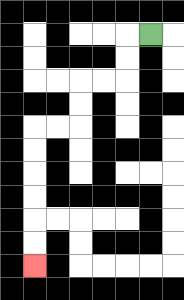{'start': '[6, 1]', 'end': '[1, 11]', 'path_directions': 'L,D,D,L,L,D,D,L,L,D,D,D,D,D,D', 'path_coordinates': '[[6, 1], [5, 1], [5, 2], [5, 3], [4, 3], [3, 3], [3, 4], [3, 5], [2, 5], [1, 5], [1, 6], [1, 7], [1, 8], [1, 9], [1, 10], [1, 11]]'}